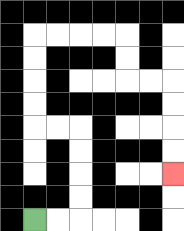{'start': '[1, 9]', 'end': '[7, 7]', 'path_directions': 'R,R,U,U,U,U,L,L,U,U,U,U,R,R,R,R,D,D,R,R,D,D,D,D', 'path_coordinates': '[[1, 9], [2, 9], [3, 9], [3, 8], [3, 7], [3, 6], [3, 5], [2, 5], [1, 5], [1, 4], [1, 3], [1, 2], [1, 1], [2, 1], [3, 1], [4, 1], [5, 1], [5, 2], [5, 3], [6, 3], [7, 3], [7, 4], [7, 5], [7, 6], [7, 7]]'}